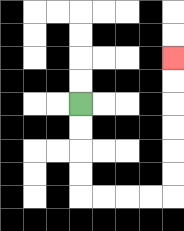{'start': '[3, 4]', 'end': '[7, 2]', 'path_directions': 'D,D,D,D,R,R,R,R,U,U,U,U,U,U', 'path_coordinates': '[[3, 4], [3, 5], [3, 6], [3, 7], [3, 8], [4, 8], [5, 8], [6, 8], [7, 8], [7, 7], [7, 6], [7, 5], [7, 4], [7, 3], [7, 2]]'}